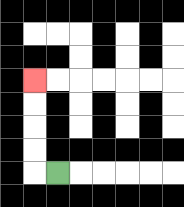{'start': '[2, 7]', 'end': '[1, 3]', 'path_directions': 'L,U,U,U,U', 'path_coordinates': '[[2, 7], [1, 7], [1, 6], [1, 5], [1, 4], [1, 3]]'}